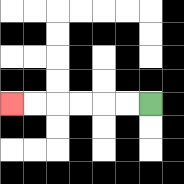{'start': '[6, 4]', 'end': '[0, 4]', 'path_directions': 'L,L,L,L,L,L', 'path_coordinates': '[[6, 4], [5, 4], [4, 4], [3, 4], [2, 4], [1, 4], [0, 4]]'}